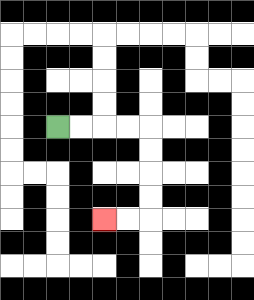{'start': '[2, 5]', 'end': '[4, 9]', 'path_directions': 'R,R,R,R,D,D,D,D,L,L', 'path_coordinates': '[[2, 5], [3, 5], [4, 5], [5, 5], [6, 5], [6, 6], [6, 7], [6, 8], [6, 9], [5, 9], [4, 9]]'}